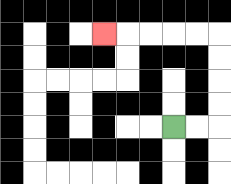{'start': '[7, 5]', 'end': '[4, 1]', 'path_directions': 'R,R,U,U,U,U,L,L,L,L,L', 'path_coordinates': '[[7, 5], [8, 5], [9, 5], [9, 4], [9, 3], [9, 2], [9, 1], [8, 1], [7, 1], [6, 1], [5, 1], [4, 1]]'}